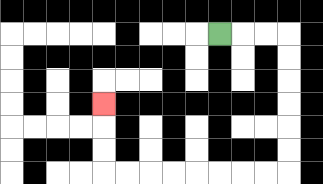{'start': '[9, 1]', 'end': '[4, 4]', 'path_directions': 'R,R,R,D,D,D,D,D,D,L,L,L,L,L,L,L,L,U,U,U', 'path_coordinates': '[[9, 1], [10, 1], [11, 1], [12, 1], [12, 2], [12, 3], [12, 4], [12, 5], [12, 6], [12, 7], [11, 7], [10, 7], [9, 7], [8, 7], [7, 7], [6, 7], [5, 7], [4, 7], [4, 6], [4, 5], [4, 4]]'}